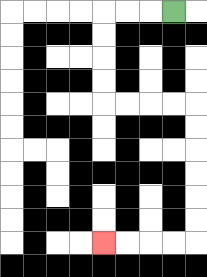{'start': '[7, 0]', 'end': '[4, 10]', 'path_directions': 'L,L,L,D,D,D,D,R,R,R,R,D,D,D,D,D,D,L,L,L,L', 'path_coordinates': '[[7, 0], [6, 0], [5, 0], [4, 0], [4, 1], [4, 2], [4, 3], [4, 4], [5, 4], [6, 4], [7, 4], [8, 4], [8, 5], [8, 6], [8, 7], [8, 8], [8, 9], [8, 10], [7, 10], [6, 10], [5, 10], [4, 10]]'}